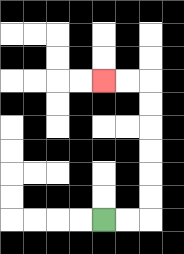{'start': '[4, 9]', 'end': '[4, 3]', 'path_directions': 'R,R,U,U,U,U,U,U,L,L', 'path_coordinates': '[[4, 9], [5, 9], [6, 9], [6, 8], [6, 7], [6, 6], [6, 5], [6, 4], [6, 3], [5, 3], [4, 3]]'}